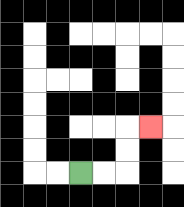{'start': '[3, 7]', 'end': '[6, 5]', 'path_directions': 'R,R,U,U,R', 'path_coordinates': '[[3, 7], [4, 7], [5, 7], [5, 6], [5, 5], [6, 5]]'}